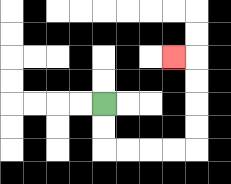{'start': '[4, 4]', 'end': '[7, 2]', 'path_directions': 'D,D,R,R,R,R,U,U,U,U,L', 'path_coordinates': '[[4, 4], [4, 5], [4, 6], [5, 6], [6, 6], [7, 6], [8, 6], [8, 5], [8, 4], [8, 3], [8, 2], [7, 2]]'}